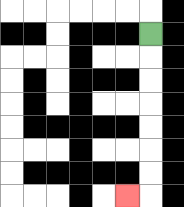{'start': '[6, 1]', 'end': '[5, 8]', 'path_directions': 'D,D,D,D,D,D,D,L', 'path_coordinates': '[[6, 1], [6, 2], [6, 3], [6, 4], [6, 5], [6, 6], [6, 7], [6, 8], [5, 8]]'}